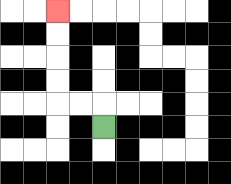{'start': '[4, 5]', 'end': '[2, 0]', 'path_directions': 'U,L,L,U,U,U,U', 'path_coordinates': '[[4, 5], [4, 4], [3, 4], [2, 4], [2, 3], [2, 2], [2, 1], [2, 0]]'}